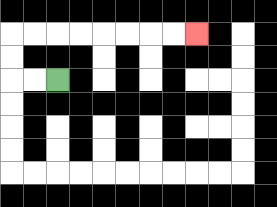{'start': '[2, 3]', 'end': '[8, 1]', 'path_directions': 'L,L,U,U,R,R,R,R,R,R,R,R', 'path_coordinates': '[[2, 3], [1, 3], [0, 3], [0, 2], [0, 1], [1, 1], [2, 1], [3, 1], [4, 1], [5, 1], [6, 1], [7, 1], [8, 1]]'}